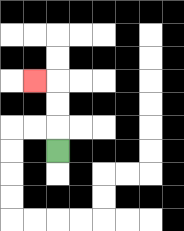{'start': '[2, 6]', 'end': '[1, 3]', 'path_directions': 'U,U,U,L', 'path_coordinates': '[[2, 6], [2, 5], [2, 4], [2, 3], [1, 3]]'}